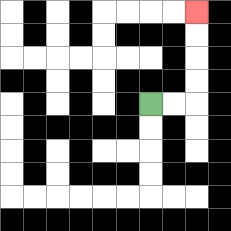{'start': '[6, 4]', 'end': '[8, 0]', 'path_directions': 'R,R,U,U,U,U', 'path_coordinates': '[[6, 4], [7, 4], [8, 4], [8, 3], [8, 2], [8, 1], [8, 0]]'}